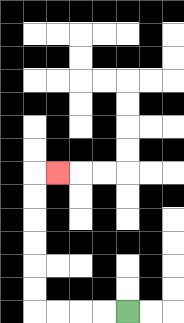{'start': '[5, 13]', 'end': '[2, 7]', 'path_directions': 'L,L,L,L,U,U,U,U,U,U,R', 'path_coordinates': '[[5, 13], [4, 13], [3, 13], [2, 13], [1, 13], [1, 12], [1, 11], [1, 10], [1, 9], [1, 8], [1, 7], [2, 7]]'}